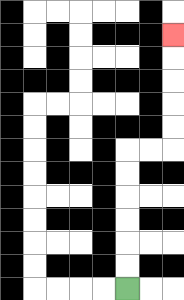{'start': '[5, 12]', 'end': '[7, 1]', 'path_directions': 'U,U,U,U,U,U,R,R,U,U,U,U,U', 'path_coordinates': '[[5, 12], [5, 11], [5, 10], [5, 9], [5, 8], [5, 7], [5, 6], [6, 6], [7, 6], [7, 5], [7, 4], [7, 3], [7, 2], [7, 1]]'}